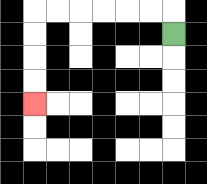{'start': '[7, 1]', 'end': '[1, 4]', 'path_directions': 'U,L,L,L,L,L,L,D,D,D,D', 'path_coordinates': '[[7, 1], [7, 0], [6, 0], [5, 0], [4, 0], [3, 0], [2, 0], [1, 0], [1, 1], [1, 2], [1, 3], [1, 4]]'}